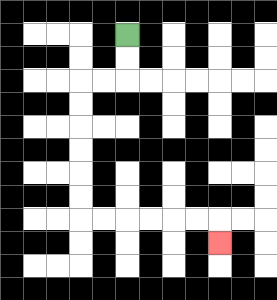{'start': '[5, 1]', 'end': '[9, 10]', 'path_directions': 'D,D,L,L,D,D,D,D,D,D,R,R,R,R,R,R,D', 'path_coordinates': '[[5, 1], [5, 2], [5, 3], [4, 3], [3, 3], [3, 4], [3, 5], [3, 6], [3, 7], [3, 8], [3, 9], [4, 9], [5, 9], [6, 9], [7, 9], [8, 9], [9, 9], [9, 10]]'}